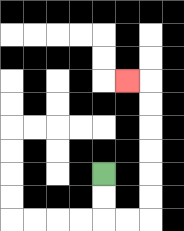{'start': '[4, 7]', 'end': '[5, 3]', 'path_directions': 'D,D,R,R,U,U,U,U,U,U,L', 'path_coordinates': '[[4, 7], [4, 8], [4, 9], [5, 9], [6, 9], [6, 8], [6, 7], [6, 6], [6, 5], [6, 4], [6, 3], [5, 3]]'}